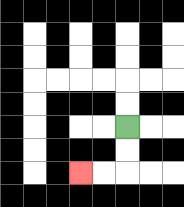{'start': '[5, 5]', 'end': '[3, 7]', 'path_directions': 'D,D,L,L', 'path_coordinates': '[[5, 5], [5, 6], [5, 7], [4, 7], [3, 7]]'}